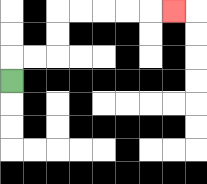{'start': '[0, 3]', 'end': '[7, 0]', 'path_directions': 'U,R,R,U,U,R,R,R,R,R', 'path_coordinates': '[[0, 3], [0, 2], [1, 2], [2, 2], [2, 1], [2, 0], [3, 0], [4, 0], [5, 0], [6, 0], [7, 0]]'}